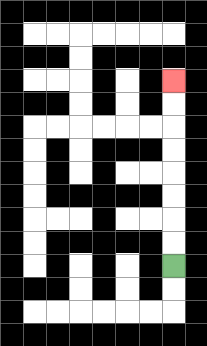{'start': '[7, 11]', 'end': '[7, 3]', 'path_directions': 'U,U,U,U,U,U,U,U', 'path_coordinates': '[[7, 11], [7, 10], [7, 9], [7, 8], [7, 7], [7, 6], [7, 5], [7, 4], [7, 3]]'}